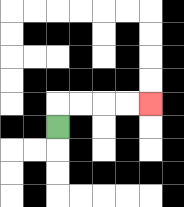{'start': '[2, 5]', 'end': '[6, 4]', 'path_directions': 'U,R,R,R,R', 'path_coordinates': '[[2, 5], [2, 4], [3, 4], [4, 4], [5, 4], [6, 4]]'}